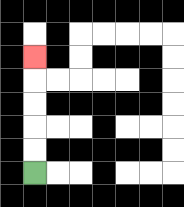{'start': '[1, 7]', 'end': '[1, 2]', 'path_directions': 'U,U,U,U,U', 'path_coordinates': '[[1, 7], [1, 6], [1, 5], [1, 4], [1, 3], [1, 2]]'}